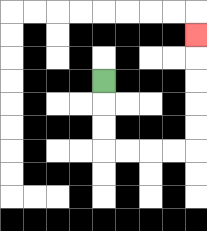{'start': '[4, 3]', 'end': '[8, 1]', 'path_directions': 'D,D,D,R,R,R,R,U,U,U,U,U', 'path_coordinates': '[[4, 3], [4, 4], [4, 5], [4, 6], [5, 6], [6, 6], [7, 6], [8, 6], [8, 5], [8, 4], [8, 3], [8, 2], [8, 1]]'}